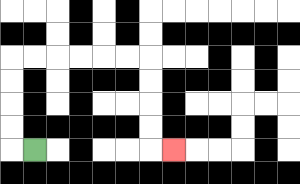{'start': '[1, 6]', 'end': '[7, 6]', 'path_directions': 'L,U,U,U,U,R,R,R,R,R,R,D,D,D,D,R', 'path_coordinates': '[[1, 6], [0, 6], [0, 5], [0, 4], [0, 3], [0, 2], [1, 2], [2, 2], [3, 2], [4, 2], [5, 2], [6, 2], [6, 3], [6, 4], [6, 5], [6, 6], [7, 6]]'}